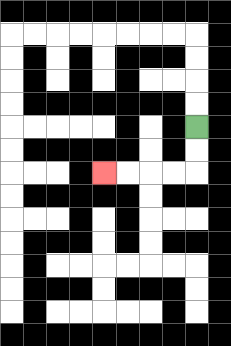{'start': '[8, 5]', 'end': '[4, 7]', 'path_directions': 'D,D,L,L,L,L', 'path_coordinates': '[[8, 5], [8, 6], [8, 7], [7, 7], [6, 7], [5, 7], [4, 7]]'}